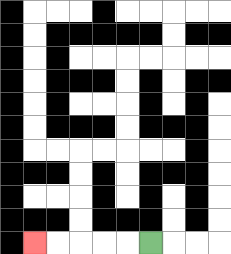{'start': '[6, 10]', 'end': '[1, 10]', 'path_directions': 'L,L,L,L,L', 'path_coordinates': '[[6, 10], [5, 10], [4, 10], [3, 10], [2, 10], [1, 10]]'}